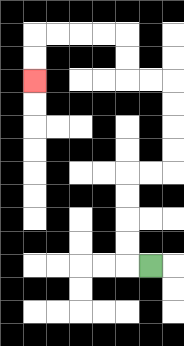{'start': '[6, 11]', 'end': '[1, 3]', 'path_directions': 'L,U,U,U,U,R,R,U,U,U,U,L,L,U,U,L,L,L,L,D,D', 'path_coordinates': '[[6, 11], [5, 11], [5, 10], [5, 9], [5, 8], [5, 7], [6, 7], [7, 7], [7, 6], [7, 5], [7, 4], [7, 3], [6, 3], [5, 3], [5, 2], [5, 1], [4, 1], [3, 1], [2, 1], [1, 1], [1, 2], [1, 3]]'}